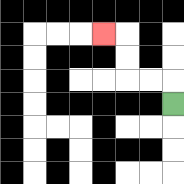{'start': '[7, 4]', 'end': '[4, 1]', 'path_directions': 'U,L,L,U,U,L', 'path_coordinates': '[[7, 4], [7, 3], [6, 3], [5, 3], [5, 2], [5, 1], [4, 1]]'}